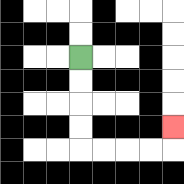{'start': '[3, 2]', 'end': '[7, 5]', 'path_directions': 'D,D,D,D,R,R,R,R,U', 'path_coordinates': '[[3, 2], [3, 3], [3, 4], [3, 5], [3, 6], [4, 6], [5, 6], [6, 6], [7, 6], [7, 5]]'}